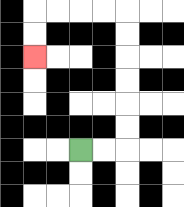{'start': '[3, 6]', 'end': '[1, 2]', 'path_directions': 'R,R,U,U,U,U,U,U,L,L,L,L,D,D', 'path_coordinates': '[[3, 6], [4, 6], [5, 6], [5, 5], [5, 4], [5, 3], [5, 2], [5, 1], [5, 0], [4, 0], [3, 0], [2, 0], [1, 0], [1, 1], [1, 2]]'}